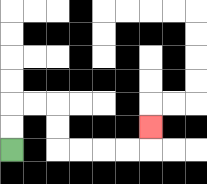{'start': '[0, 6]', 'end': '[6, 5]', 'path_directions': 'U,U,R,R,D,D,R,R,R,R,U', 'path_coordinates': '[[0, 6], [0, 5], [0, 4], [1, 4], [2, 4], [2, 5], [2, 6], [3, 6], [4, 6], [5, 6], [6, 6], [6, 5]]'}